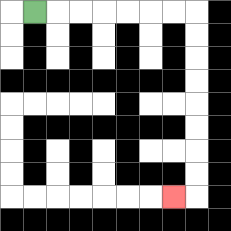{'start': '[1, 0]', 'end': '[7, 8]', 'path_directions': 'R,R,R,R,R,R,R,D,D,D,D,D,D,D,D,L', 'path_coordinates': '[[1, 0], [2, 0], [3, 0], [4, 0], [5, 0], [6, 0], [7, 0], [8, 0], [8, 1], [8, 2], [8, 3], [8, 4], [8, 5], [8, 6], [8, 7], [8, 8], [7, 8]]'}